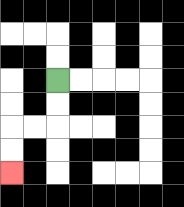{'start': '[2, 3]', 'end': '[0, 7]', 'path_directions': 'D,D,L,L,D,D', 'path_coordinates': '[[2, 3], [2, 4], [2, 5], [1, 5], [0, 5], [0, 6], [0, 7]]'}